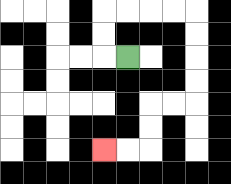{'start': '[5, 2]', 'end': '[4, 6]', 'path_directions': 'L,U,U,R,R,R,R,D,D,D,D,L,L,D,D,L,L', 'path_coordinates': '[[5, 2], [4, 2], [4, 1], [4, 0], [5, 0], [6, 0], [7, 0], [8, 0], [8, 1], [8, 2], [8, 3], [8, 4], [7, 4], [6, 4], [6, 5], [6, 6], [5, 6], [4, 6]]'}